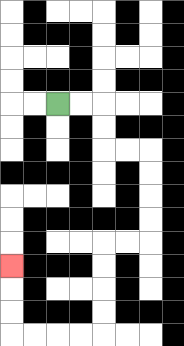{'start': '[2, 4]', 'end': '[0, 11]', 'path_directions': 'R,R,D,D,R,R,D,D,D,D,L,L,D,D,D,D,L,L,L,L,U,U,U', 'path_coordinates': '[[2, 4], [3, 4], [4, 4], [4, 5], [4, 6], [5, 6], [6, 6], [6, 7], [6, 8], [6, 9], [6, 10], [5, 10], [4, 10], [4, 11], [4, 12], [4, 13], [4, 14], [3, 14], [2, 14], [1, 14], [0, 14], [0, 13], [0, 12], [0, 11]]'}